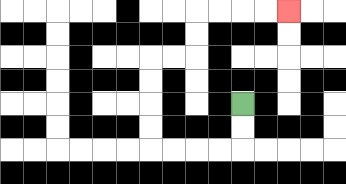{'start': '[10, 4]', 'end': '[12, 0]', 'path_directions': 'D,D,L,L,L,L,U,U,U,U,R,R,U,U,R,R,R,R', 'path_coordinates': '[[10, 4], [10, 5], [10, 6], [9, 6], [8, 6], [7, 6], [6, 6], [6, 5], [6, 4], [6, 3], [6, 2], [7, 2], [8, 2], [8, 1], [8, 0], [9, 0], [10, 0], [11, 0], [12, 0]]'}